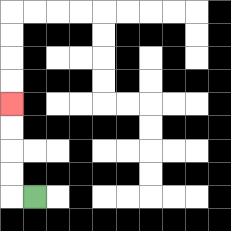{'start': '[1, 8]', 'end': '[0, 4]', 'path_directions': 'L,U,U,U,U', 'path_coordinates': '[[1, 8], [0, 8], [0, 7], [0, 6], [0, 5], [0, 4]]'}